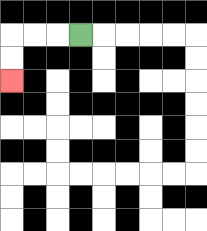{'start': '[3, 1]', 'end': '[0, 3]', 'path_directions': 'L,L,L,D,D', 'path_coordinates': '[[3, 1], [2, 1], [1, 1], [0, 1], [0, 2], [0, 3]]'}